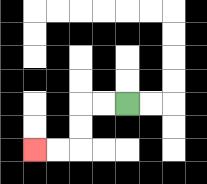{'start': '[5, 4]', 'end': '[1, 6]', 'path_directions': 'L,L,D,D,L,L', 'path_coordinates': '[[5, 4], [4, 4], [3, 4], [3, 5], [3, 6], [2, 6], [1, 6]]'}